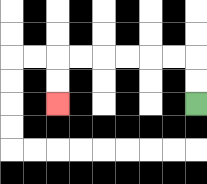{'start': '[8, 4]', 'end': '[2, 4]', 'path_directions': 'U,U,L,L,L,L,L,L,D,D', 'path_coordinates': '[[8, 4], [8, 3], [8, 2], [7, 2], [6, 2], [5, 2], [4, 2], [3, 2], [2, 2], [2, 3], [2, 4]]'}